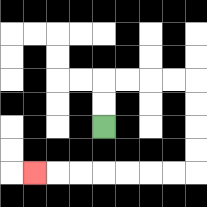{'start': '[4, 5]', 'end': '[1, 7]', 'path_directions': 'U,U,R,R,R,R,D,D,D,D,L,L,L,L,L,L,L', 'path_coordinates': '[[4, 5], [4, 4], [4, 3], [5, 3], [6, 3], [7, 3], [8, 3], [8, 4], [8, 5], [8, 6], [8, 7], [7, 7], [6, 7], [5, 7], [4, 7], [3, 7], [2, 7], [1, 7]]'}